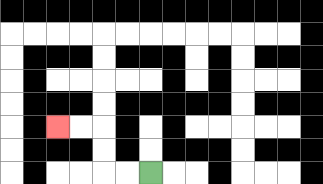{'start': '[6, 7]', 'end': '[2, 5]', 'path_directions': 'L,L,U,U,L,L', 'path_coordinates': '[[6, 7], [5, 7], [4, 7], [4, 6], [4, 5], [3, 5], [2, 5]]'}